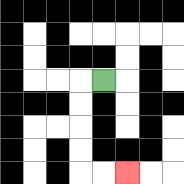{'start': '[4, 3]', 'end': '[5, 7]', 'path_directions': 'L,D,D,D,D,R,R', 'path_coordinates': '[[4, 3], [3, 3], [3, 4], [3, 5], [3, 6], [3, 7], [4, 7], [5, 7]]'}